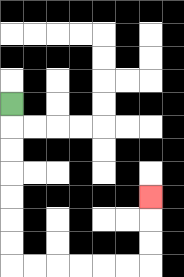{'start': '[0, 4]', 'end': '[6, 8]', 'path_directions': 'D,D,D,D,D,D,D,R,R,R,R,R,R,U,U,U', 'path_coordinates': '[[0, 4], [0, 5], [0, 6], [0, 7], [0, 8], [0, 9], [0, 10], [0, 11], [1, 11], [2, 11], [3, 11], [4, 11], [5, 11], [6, 11], [6, 10], [6, 9], [6, 8]]'}